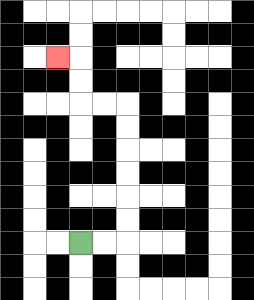{'start': '[3, 10]', 'end': '[2, 2]', 'path_directions': 'R,R,U,U,U,U,U,U,L,L,U,U,L', 'path_coordinates': '[[3, 10], [4, 10], [5, 10], [5, 9], [5, 8], [5, 7], [5, 6], [5, 5], [5, 4], [4, 4], [3, 4], [3, 3], [3, 2], [2, 2]]'}